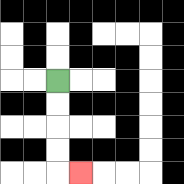{'start': '[2, 3]', 'end': '[3, 7]', 'path_directions': 'D,D,D,D,R', 'path_coordinates': '[[2, 3], [2, 4], [2, 5], [2, 6], [2, 7], [3, 7]]'}